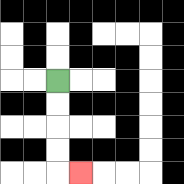{'start': '[2, 3]', 'end': '[3, 7]', 'path_directions': 'D,D,D,D,R', 'path_coordinates': '[[2, 3], [2, 4], [2, 5], [2, 6], [2, 7], [3, 7]]'}